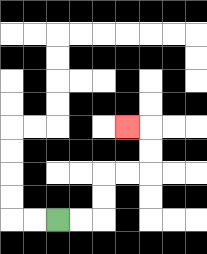{'start': '[2, 9]', 'end': '[5, 5]', 'path_directions': 'R,R,U,U,R,R,U,U,L', 'path_coordinates': '[[2, 9], [3, 9], [4, 9], [4, 8], [4, 7], [5, 7], [6, 7], [6, 6], [6, 5], [5, 5]]'}